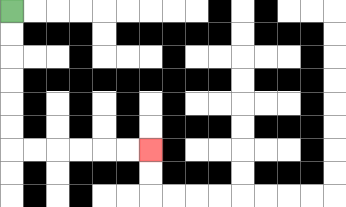{'start': '[0, 0]', 'end': '[6, 6]', 'path_directions': 'D,D,D,D,D,D,R,R,R,R,R,R', 'path_coordinates': '[[0, 0], [0, 1], [0, 2], [0, 3], [0, 4], [0, 5], [0, 6], [1, 6], [2, 6], [3, 6], [4, 6], [5, 6], [6, 6]]'}